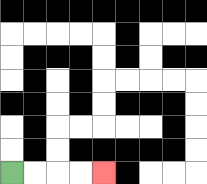{'start': '[0, 7]', 'end': '[4, 7]', 'path_directions': 'R,R,R,R', 'path_coordinates': '[[0, 7], [1, 7], [2, 7], [3, 7], [4, 7]]'}